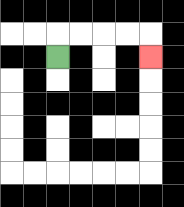{'start': '[2, 2]', 'end': '[6, 2]', 'path_directions': 'U,R,R,R,R,D', 'path_coordinates': '[[2, 2], [2, 1], [3, 1], [4, 1], [5, 1], [6, 1], [6, 2]]'}